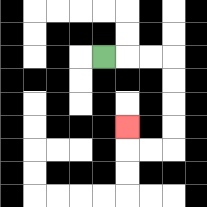{'start': '[4, 2]', 'end': '[5, 5]', 'path_directions': 'R,R,R,D,D,D,D,L,L,U', 'path_coordinates': '[[4, 2], [5, 2], [6, 2], [7, 2], [7, 3], [7, 4], [7, 5], [7, 6], [6, 6], [5, 6], [5, 5]]'}